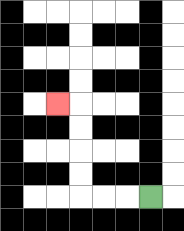{'start': '[6, 8]', 'end': '[2, 4]', 'path_directions': 'L,L,L,U,U,U,U,L', 'path_coordinates': '[[6, 8], [5, 8], [4, 8], [3, 8], [3, 7], [3, 6], [3, 5], [3, 4], [2, 4]]'}